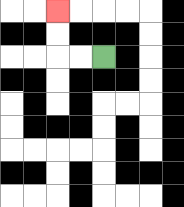{'start': '[4, 2]', 'end': '[2, 0]', 'path_directions': 'L,L,U,U', 'path_coordinates': '[[4, 2], [3, 2], [2, 2], [2, 1], [2, 0]]'}